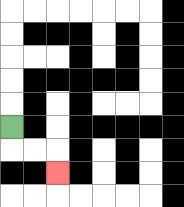{'start': '[0, 5]', 'end': '[2, 7]', 'path_directions': 'D,R,R,D', 'path_coordinates': '[[0, 5], [0, 6], [1, 6], [2, 6], [2, 7]]'}